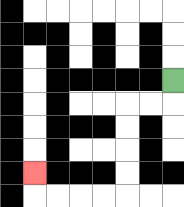{'start': '[7, 3]', 'end': '[1, 7]', 'path_directions': 'D,L,L,D,D,D,D,L,L,L,L,U', 'path_coordinates': '[[7, 3], [7, 4], [6, 4], [5, 4], [5, 5], [5, 6], [5, 7], [5, 8], [4, 8], [3, 8], [2, 8], [1, 8], [1, 7]]'}